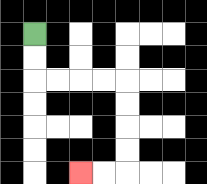{'start': '[1, 1]', 'end': '[3, 7]', 'path_directions': 'D,D,R,R,R,R,D,D,D,D,L,L', 'path_coordinates': '[[1, 1], [1, 2], [1, 3], [2, 3], [3, 3], [4, 3], [5, 3], [5, 4], [5, 5], [5, 6], [5, 7], [4, 7], [3, 7]]'}